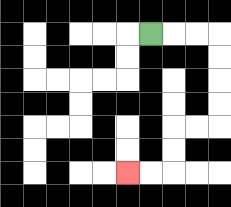{'start': '[6, 1]', 'end': '[5, 7]', 'path_directions': 'R,R,R,D,D,D,D,L,L,D,D,L,L', 'path_coordinates': '[[6, 1], [7, 1], [8, 1], [9, 1], [9, 2], [9, 3], [9, 4], [9, 5], [8, 5], [7, 5], [7, 6], [7, 7], [6, 7], [5, 7]]'}